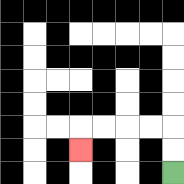{'start': '[7, 7]', 'end': '[3, 6]', 'path_directions': 'U,U,L,L,L,L,D', 'path_coordinates': '[[7, 7], [7, 6], [7, 5], [6, 5], [5, 5], [4, 5], [3, 5], [3, 6]]'}